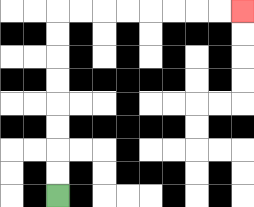{'start': '[2, 8]', 'end': '[10, 0]', 'path_directions': 'U,U,U,U,U,U,U,U,R,R,R,R,R,R,R,R', 'path_coordinates': '[[2, 8], [2, 7], [2, 6], [2, 5], [2, 4], [2, 3], [2, 2], [2, 1], [2, 0], [3, 0], [4, 0], [5, 0], [6, 0], [7, 0], [8, 0], [9, 0], [10, 0]]'}